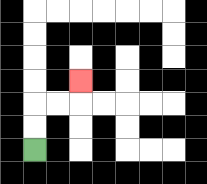{'start': '[1, 6]', 'end': '[3, 3]', 'path_directions': 'U,U,R,R,U', 'path_coordinates': '[[1, 6], [1, 5], [1, 4], [2, 4], [3, 4], [3, 3]]'}